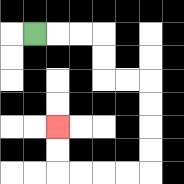{'start': '[1, 1]', 'end': '[2, 5]', 'path_directions': 'R,R,R,D,D,R,R,D,D,D,D,L,L,L,L,U,U', 'path_coordinates': '[[1, 1], [2, 1], [3, 1], [4, 1], [4, 2], [4, 3], [5, 3], [6, 3], [6, 4], [6, 5], [6, 6], [6, 7], [5, 7], [4, 7], [3, 7], [2, 7], [2, 6], [2, 5]]'}